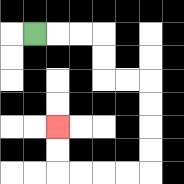{'start': '[1, 1]', 'end': '[2, 5]', 'path_directions': 'R,R,R,D,D,R,R,D,D,D,D,L,L,L,L,U,U', 'path_coordinates': '[[1, 1], [2, 1], [3, 1], [4, 1], [4, 2], [4, 3], [5, 3], [6, 3], [6, 4], [6, 5], [6, 6], [6, 7], [5, 7], [4, 7], [3, 7], [2, 7], [2, 6], [2, 5]]'}